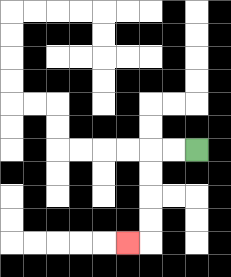{'start': '[8, 6]', 'end': '[5, 10]', 'path_directions': 'L,L,D,D,D,D,L', 'path_coordinates': '[[8, 6], [7, 6], [6, 6], [6, 7], [6, 8], [6, 9], [6, 10], [5, 10]]'}